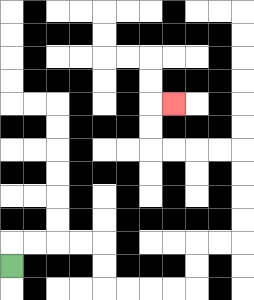{'start': '[0, 11]', 'end': '[7, 4]', 'path_directions': 'U,R,R,R,R,D,D,R,R,R,R,U,U,R,R,U,U,U,U,L,L,L,L,U,U,R', 'path_coordinates': '[[0, 11], [0, 10], [1, 10], [2, 10], [3, 10], [4, 10], [4, 11], [4, 12], [5, 12], [6, 12], [7, 12], [8, 12], [8, 11], [8, 10], [9, 10], [10, 10], [10, 9], [10, 8], [10, 7], [10, 6], [9, 6], [8, 6], [7, 6], [6, 6], [6, 5], [6, 4], [7, 4]]'}